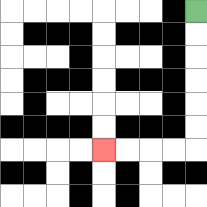{'start': '[8, 0]', 'end': '[4, 6]', 'path_directions': 'D,D,D,D,D,D,L,L,L,L', 'path_coordinates': '[[8, 0], [8, 1], [8, 2], [8, 3], [8, 4], [8, 5], [8, 6], [7, 6], [6, 6], [5, 6], [4, 6]]'}